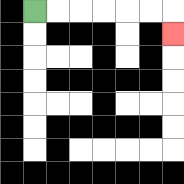{'start': '[1, 0]', 'end': '[7, 1]', 'path_directions': 'R,R,R,R,R,R,D', 'path_coordinates': '[[1, 0], [2, 0], [3, 0], [4, 0], [5, 0], [6, 0], [7, 0], [7, 1]]'}